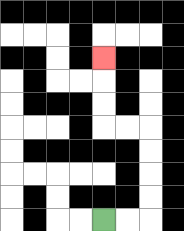{'start': '[4, 9]', 'end': '[4, 2]', 'path_directions': 'R,R,U,U,U,U,L,L,U,U,U', 'path_coordinates': '[[4, 9], [5, 9], [6, 9], [6, 8], [6, 7], [6, 6], [6, 5], [5, 5], [4, 5], [4, 4], [4, 3], [4, 2]]'}